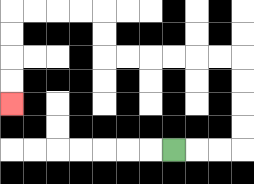{'start': '[7, 6]', 'end': '[0, 4]', 'path_directions': 'R,R,R,U,U,U,U,L,L,L,L,L,L,U,U,L,L,L,L,D,D,D,D', 'path_coordinates': '[[7, 6], [8, 6], [9, 6], [10, 6], [10, 5], [10, 4], [10, 3], [10, 2], [9, 2], [8, 2], [7, 2], [6, 2], [5, 2], [4, 2], [4, 1], [4, 0], [3, 0], [2, 0], [1, 0], [0, 0], [0, 1], [0, 2], [0, 3], [0, 4]]'}